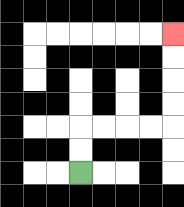{'start': '[3, 7]', 'end': '[7, 1]', 'path_directions': 'U,U,R,R,R,R,U,U,U,U', 'path_coordinates': '[[3, 7], [3, 6], [3, 5], [4, 5], [5, 5], [6, 5], [7, 5], [7, 4], [7, 3], [7, 2], [7, 1]]'}